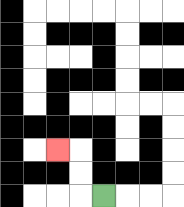{'start': '[4, 8]', 'end': '[2, 6]', 'path_directions': 'L,U,U,L', 'path_coordinates': '[[4, 8], [3, 8], [3, 7], [3, 6], [2, 6]]'}